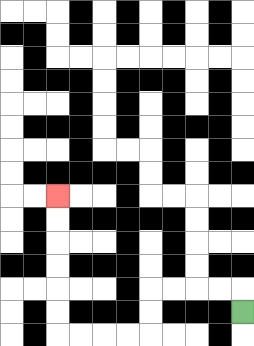{'start': '[10, 13]', 'end': '[2, 8]', 'path_directions': 'U,L,L,L,L,D,D,L,L,L,L,U,U,U,U,U,U', 'path_coordinates': '[[10, 13], [10, 12], [9, 12], [8, 12], [7, 12], [6, 12], [6, 13], [6, 14], [5, 14], [4, 14], [3, 14], [2, 14], [2, 13], [2, 12], [2, 11], [2, 10], [2, 9], [2, 8]]'}